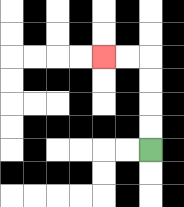{'start': '[6, 6]', 'end': '[4, 2]', 'path_directions': 'U,U,U,U,L,L', 'path_coordinates': '[[6, 6], [6, 5], [6, 4], [6, 3], [6, 2], [5, 2], [4, 2]]'}